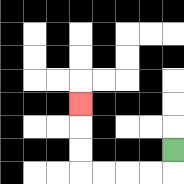{'start': '[7, 6]', 'end': '[3, 4]', 'path_directions': 'D,L,L,L,L,U,U,U', 'path_coordinates': '[[7, 6], [7, 7], [6, 7], [5, 7], [4, 7], [3, 7], [3, 6], [3, 5], [3, 4]]'}